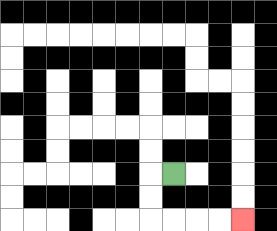{'start': '[7, 7]', 'end': '[10, 9]', 'path_directions': 'L,D,D,R,R,R,R', 'path_coordinates': '[[7, 7], [6, 7], [6, 8], [6, 9], [7, 9], [8, 9], [9, 9], [10, 9]]'}